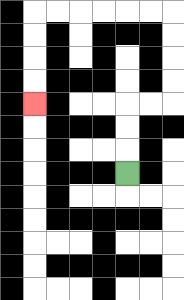{'start': '[5, 7]', 'end': '[1, 4]', 'path_directions': 'U,U,U,R,R,U,U,U,U,L,L,L,L,L,L,D,D,D,D', 'path_coordinates': '[[5, 7], [5, 6], [5, 5], [5, 4], [6, 4], [7, 4], [7, 3], [7, 2], [7, 1], [7, 0], [6, 0], [5, 0], [4, 0], [3, 0], [2, 0], [1, 0], [1, 1], [1, 2], [1, 3], [1, 4]]'}